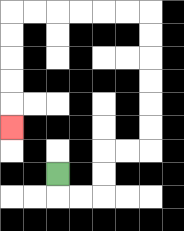{'start': '[2, 7]', 'end': '[0, 5]', 'path_directions': 'D,R,R,U,U,R,R,U,U,U,U,U,U,L,L,L,L,L,L,D,D,D,D,D', 'path_coordinates': '[[2, 7], [2, 8], [3, 8], [4, 8], [4, 7], [4, 6], [5, 6], [6, 6], [6, 5], [6, 4], [6, 3], [6, 2], [6, 1], [6, 0], [5, 0], [4, 0], [3, 0], [2, 0], [1, 0], [0, 0], [0, 1], [0, 2], [0, 3], [0, 4], [0, 5]]'}